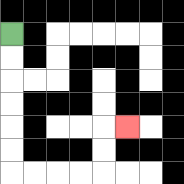{'start': '[0, 1]', 'end': '[5, 5]', 'path_directions': 'D,D,D,D,D,D,R,R,R,R,U,U,R', 'path_coordinates': '[[0, 1], [0, 2], [0, 3], [0, 4], [0, 5], [0, 6], [0, 7], [1, 7], [2, 7], [3, 7], [4, 7], [4, 6], [4, 5], [5, 5]]'}